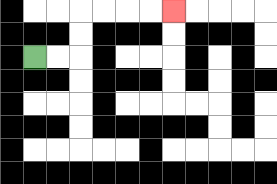{'start': '[1, 2]', 'end': '[7, 0]', 'path_directions': 'R,R,U,U,R,R,R,R', 'path_coordinates': '[[1, 2], [2, 2], [3, 2], [3, 1], [3, 0], [4, 0], [5, 0], [6, 0], [7, 0]]'}